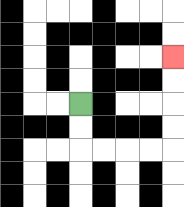{'start': '[3, 4]', 'end': '[7, 2]', 'path_directions': 'D,D,R,R,R,R,U,U,U,U', 'path_coordinates': '[[3, 4], [3, 5], [3, 6], [4, 6], [5, 6], [6, 6], [7, 6], [7, 5], [7, 4], [7, 3], [7, 2]]'}